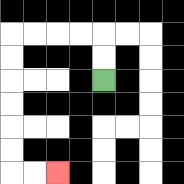{'start': '[4, 3]', 'end': '[2, 7]', 'path_directions': 'U,U,L,L,L,L,D,D,D,D,D,D,R,R', 'path_coordinates': '[[4, 3], [4, 2], [4, 1], [3, 1], [2, 1], [1, 1], [0, 1], [0, 2], [0, 3], [0, 4], [0, 5], [0, 6], [0, 7], [1, 7], [2, 7]]'}